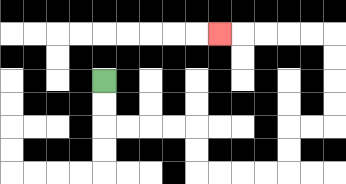{'start': '[4, 3]', 'end': '[9, 1]', 'path_directions': 'D,D,R,R,R,R,D,D,R,R,R,R,U,U,R,R,U,U,U,U,L,L,L,L,L', 'path_coordinates': '[[4, 3], [4, 4], [4, 5], [5, 5], [6, 5], [7, 5], [8, 5], [8, 6], [8, 7], [9, 7], [10, 7], [11, 7], [12, 7], [12, 6], [12, 5], [13, 5], [14, 5], [14, 4], [14, 3], [14, 2], [14, 1], [13, 1], [12, 1], [11, 1], [10, 1], [9, 1]]'}